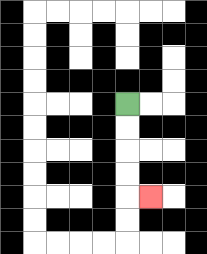{'start': '[5, 4]', 'end': '[6, 8]', 'path_directions': 'D,D,D,D,R', 'path_coordinates': '[[5, 4], [5, 5], [5, 6], [5, 7], [5, 8], [6, 8]]'}